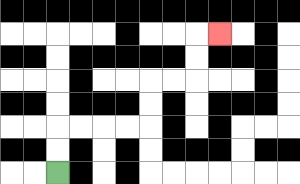{'start': '[2, 7]', 'end': '[9, 1]', 'path_directions': 'U,U,R,R,R,R,U,U,R,R,U,U,R', 'path_coordinates': '[[2, 7], [2, 6], [2, 5], [3, 5], [4, 5], [5, 5], [6, 5], [6, 4], [6, 3], [7, 3], [8, 3], [8, 2], [8, 1], [9, 1]]'}